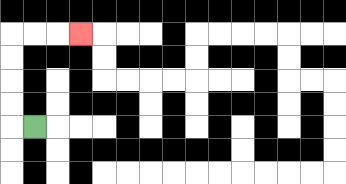{'start': '[1, 5]', 'end': '[3, 1]', 'path_directions': 'L,U,U,U,U,R,R,R', 'path_coordinates': '[[1, 5], [0, 5], [0, 4], [0, 3], [0, 2], [0, 1], [1, 1], [2, 1], [3, 1]]'}